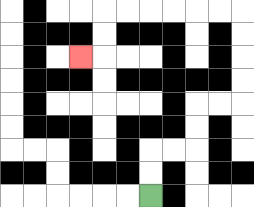{'start': '[6, 8]', 'end': '[3, 2]', 'path_directions': 'U,U,R,R,U,U,R,R,U,U,U,U,L,L,L,L,L,L,D,D,L', 'path_coordinates': '[[6, 8], [6, 7], [6, 6], [7, 6], [8, 6], [8, 5], [8, 4], [9, 4], [10, 4], [10, 3], [10, 2], [10, 1], [10, 0], [9, 0], [8, 0], [7, 0], [6, 0], [5, 0], [4, 0], [4, 1], [4, 2], [3, 2]]'}